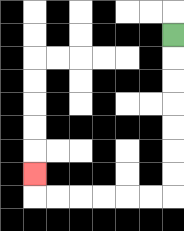{'start': '[7, 1]', 'end': '[1, 7]', 'path_directions': 'D,D,D,D,D,D,D,L,L,L,L,L,L,U', 'path_coordinates': '[[7, 1], [7, 2], [7, 3], [7, 4], [7, 5], [7, 6], [7, 7], [7, 8], [6, 8], [5, 8], [4, 8], [3, 8], [2, 8], [1, 8], [1, 7]]'}